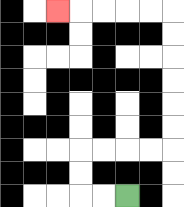{'start': '[5, 8]', 'end': '[2, 0]', 'path_directions': 'L,L,U,U,R,R,R,R,U,U,U,U,U,U,L,L,L,L,L', 'path_coordinates': '[[5, 8], [4, 8], [3, 8], [3, 7], [3, 6], [4, 6], [5, 6], [6, 6], [7, 6], [7, 5], [7, 4], [7, 3], [7, 2], [7, 1], [7, 0], [6, 0], [5, 0], [4, 0], [3, 0], [2, 0]]'}